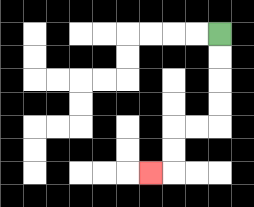{'start': '[9, 1]', 'end': '[6, 7]', 'path_directions': 'D,D,D,D,L,L,D,D,L', 'path_coordinates': '[[9, 1], [9, 2], [9, 3], [9, 4], [9, 5], [8, 5], [7, 5], [7, 6], [7, 7], [6, 7]]'}